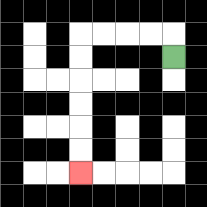{'start': '[7, 2]', 'end': '[3, 7]', 'path_directions': 'U,L,L,L,L,D,D,D,D,D,D', 'path_coordinates': '[[7, 2], [7, 1], [6, 1], [5, 1], [4, 1], [3, 1], [3, 2], [3, 3], [3, 4], [3, 5], [3, 6], [3, 7]]'}